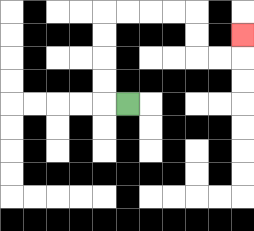{'start': '[5, 4]', 'end': '[10, 1]', 'path_directions': 'L,U,U,U,U,R,R,R,R,D,D,R,R,U', 'path_coordinates': '[[5, 4], [4, 4], [4, 3], [4, 2], [4, 1], [4, 0], [5, 0], [6, 0], [7, 0], [8, 0], [8, 1], [8, 2], [9, 2], [10, 2], [10, 1]]'}